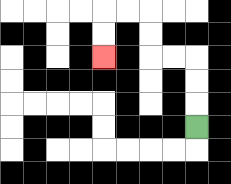{'start': '[8, 5]', 'end': '[4, 2]', 'path_directions': 'U,U,U,L,L,U,U,L,L,D,D', 'path_coordinates': '[[8, 5], [8, 4], [8, 3], [8, 2], [7, 2], [6, 2], [6, 1], [6, 0], [5, 0], [4, 0], [4, 1], [4, 2]]'}